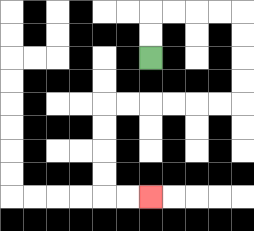{'start': '[6, 2]', 'end': '[6, 8]', 'path_directions': 'U,U,R,R,R,R,D,D,D,D,L,L,L,L,L,L,D,D,D,D,R,R', 'path_coordinates': '[[6, 2], [6, 1], [6, 0], [7, 0], [8, 0], [9, 0], [10, 0], [10, 1], [10, 2], [10, 3], [10, 4], [9, 4], [8, 4], [7, 4], [6, 4], [5, 4], [4, 4], [4, 5], [4, 6], [4, 7], [4, 8], [5, 8], [6, 8]]'}